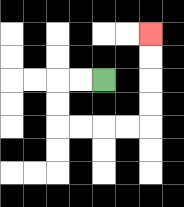{'start': '[4, 3]', 'end': '[6, 1]', 'path_directions': 'L,L,D,D,R,R,R,R,U,U,U,U', 'path_coordinates': '[[4, 3], [3, 3], [2, 3], [2, 4], [2, 5], [3, 5], [4, 5], [5, 5], [6, 5], [6, 4], [6, 3], [6, 2], [6, 1]]'}